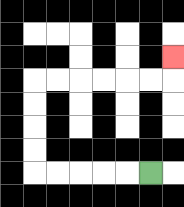{'start': '[6, 7]', 'end': '[7, 2]', 'path_directions': 'L,L,L,L,L,U,U,U,U,R,R,R,R,R,R,U', 'path_coordinates': '[[6, 7], [5, 7], [4, 7], [3, 7], [2, 7], [1, 7], [1, 6], [1, 5], [1, 4], [1, 3], [2, 3], [3, 3], [4, 3], [5, 3], [6, 3], [7, 3], [7, 2]]'}